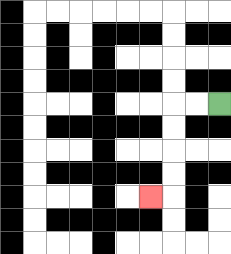{'start': '[9, 4]', 'end': '[6, 8]', 'path_directions': 'L,L,D,D,D,D,L', 'path_coordinates': '[[9, 4], [8, 4], [7, 4], [7, 5], [7, 6], [7, 7], [7, 8], [6, 8]]'}